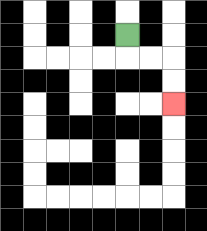{'start': '[5, 1]', 'end': '[7, 4]', 'path_directions': 'D,R,R,D,D', 'path_coordinates': '[[5, 1], [5, 2], [6, 2], [7, 2], [7, 3], [7, 4]]'}